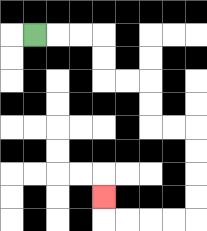{'start': '[1, 1]', 'end': '[4, 8]', 'path_directions': 'R,R,R,D,D,R,R,D,D,R,R,D,D,D,D,L,L,L,L,U', 'path_coordinates': '[[1, 1], [2, 1], [3, 1], [4, 1], [4, 2], [4, 3], [5, 3], [6, 3], [6, 4], [6, 5], [7, 5], [8, 5], [8, 6], [8, 7], [8, 8], [8, 9], [7, 9], [6, 9], [5, 9], [4, 9], [4, 8]]'}